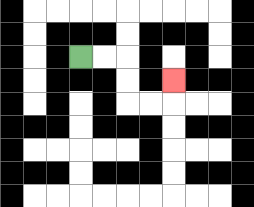{'start': '[3, 2]', 'end': '[7, 3]', 'path_directions': 'R,R,D,D,R,R,U', 'path_coordinates': '[[3, 2], [4, 2], [5, 2], [5, 3], [5, 4], [6, 4], [7, 4], [7, 3]]'}